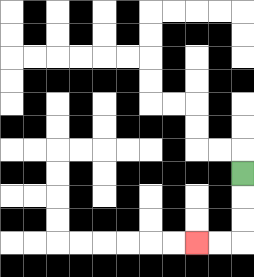{'start': '[10, 7]', 'end': '[8, 10]', 'path_directions': 'D,D,D,L,L', 'path_coordinates': '[[10, 7], [10, 8], [10, 9], [10, 10], [9, 10], [8, 10]]'}